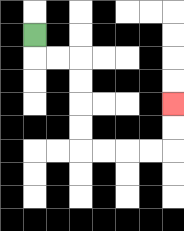{'start': '[1, 1]', 'end': '[7, 4]', 'path_directions': 'D,R,R,D,D,D,D,R,R,R,R,U,U', 'path_coordinates': '[[1, 1], [1, 2], [2, 2], [3, 2], [3, 3], [3, 4], [3, 5], [3, 6], [4, 6], [5, 6], [6, 6], [7, 6], [7, 5], [7, 4]]'}